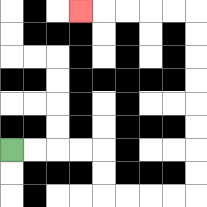{'start': '[0, 6]', 'end': '[3, 0]', 'path_directions': 'R,R,R,R,D,D,R,R,R,R,U,U,U,U,U,U,U,U,L,L,L,L,L', 'path_coordinates': '[[0, 6], [1, 6], [2, 6], [3, 6], [4, 6], [4, 7], [4, 8], [5, 8], [6, 8], [7, 8], [8, 8], [8, 7], [8, 6], [8, 5], [8, 4], [8, 3], [8, 2], [8, 1], [8, 0], [7, 0], [6, 0], [5, 0], [4, 0], [3, 0]]'}